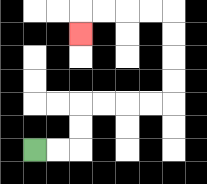{'start': '[1, 6]', 'end': '[3, 1]', 'path_directions': 'R,R,U,U,R,R,R,R,U,U,U,U,L,L,L,L,D', 'path_coordinates': '[[1, 6], [2, 6], [3, 6], [3, 5], [3, 4], [4, 4], [5, 4], [6, 4], [7, 4], [7, 3], [7, 2], [7, 1], [7, 0], [6, 0], [5, 0], [4, 0], [3, 0], [3, 1]]'}